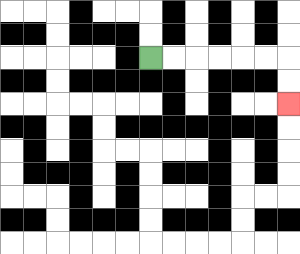{'start': '[6, 2]', 'end': '[12, 4]', 'path_directions': 'R,R,R,R,R,R,D,D', 'path_coordinates': '[[6, 2], [7, 2], [8, 2], [9, 2], [10, 2], [11, 2], [12, 2], [12, 3], [12, 4]]'}